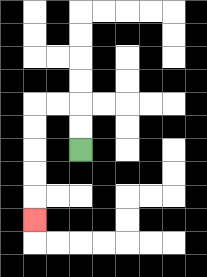{'start': '[3, 6]', 'end': '[1, 9]', 'path_directions': 'U,U,L,L,D,D,D,D,D', 'path_coordinates': '[[3, 6], [3, 5], [3, 4], [2, 4], [1, 4], [1, 5], [1, 6], [1, 7], [1, 8], [1, 9]]'}